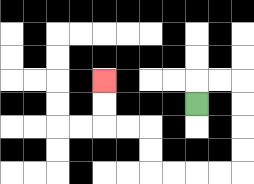{'start': '[8, 4]', 'end': '[4, 3]', 'path_directions': 'U,R,R,D,D,D,D,L,L,L,L,U,U,L,L,U,U', 'path_coordinates': '[[8, 4], [8, 3], [9, 3], [10, 3], [10, 4], [10, 5], [10, 6], [10, 7], [9, 7], [8, 7], [7, 7], [6, 7], [6, 6], [6, 5], [5, 5], [4, 5], [4, 4], [4, 3]]'}